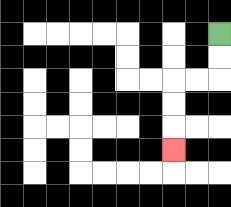{'start': '[9, 1]', 'end': '[7, 6]', 'path_directions': 'D,D,L,L,D,D,D', 'path_coordinates': '[[9, 1], [9, 2], [9, 3], [8, 3], [7, 3], [7, 4], [7, 5], [7, 6]]'}